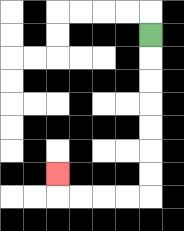{'start': '[6, 1]', 'end': '[2, 7]', 'path_directions': 'D,D,D,D,D,D,D,L,L,L,L,U', 'path_coordinates': '[[6, 1], [6, 2], [6, 3], [6, 4], [6, 5], [6, 6], [6, 7], [6, 8], [5, 8], [4, 8], [3, 8], [2, 8], [2, 7]]'}